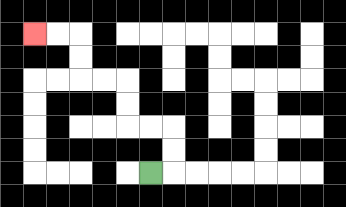{'start': '[6, 7]', 'end': '[1, 1]', 'path_directions': 'R,U,U,L,L,U,U,L,L,U,U,L,L', 'path_coordinates': '[[6, 7], [7, 7], [7, 6], [7, 5], [6, 5], [5, 5], [5, 4], [5, 3], [4, 3], [3, 3], [3, 2], [3, 1], [2, 1], [1, 1]]'}